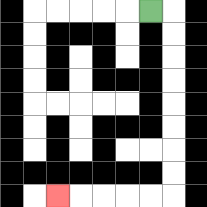{'start': '[6, 0]', 'end': '[2, 8]', 'path_directions': 'R,D,D,D,D,D,D,D,D,L,L,L,L,L', 'path_coordinates': '[[6, 0], [7, 0], [7, 1], [7, 2], [7, 3], [7, 4], [7, 5], [7, 6], [7, 7], [7, 8], [6, 8], [5, 8], [4, 8], [3, 8], [2, 8]]'}